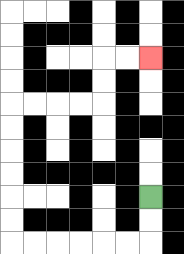{'start': '[6, 8]', 'end': '[6, 2]', 'path_directions': 'D,D,L,L,L,L,L,L,U,U,U,U,U,U,R,R,R,R,U,U,R,R', 'path_coordinates': '[[6, 8], [6, 9], [6, 10], [5, 10], [4, 10], [3, 10], [2, 10], [1, 10], [0, 10], [0, 9], [0, 8], [0, 7], [0, 6], [0, 5], [0, 4], [1, 4], [2, 4], [3, 4], [4, 4], [4, 3], [4, 2], [5, 2], [6, 2]]'}